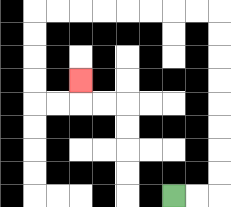{'start': '[7, 8]', 'end': '[3, 3]', 'path_directions': 'R,R,U,U,U,U,U,U,U,U,L,L,L,L,L,L,L,L,D,D,D,D,R,R,U', 'path_coordinates': '[[7, 8], [8, 8], [9, 8], [9, 7], [9, 6], [9, 5], [9, 4], [9, 3], [9, 2], [9, 1], [9, 0], [8, 0], [7, 0], [6, 0], [5, 0], [4, 0], [3, 0], [2, 0], [1, 0], [1, 1], [1, 2], [1, 3], [1, 4], [2, 4], [3, 4], [3, 3]]'}